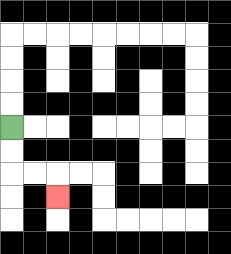{'start': '[0, 5]', 'end': '[2, 8]', 'path_directions': 'D,D,R,R,D', 'path_coordinates': '[[0, 5], [0, 6], [0, 7], [1, 7], [2, 7], [2, 8]]'}